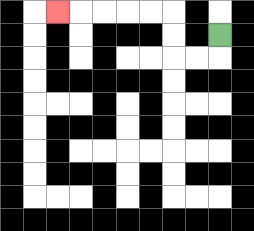{'start': '[9, 1]', 'end': '[2, 0]', 'path_directions': 'D,L,L,U,U,L,L,L,L,L', 'path_coordinates': '[[9, 1], [9, 2], [8, 2], [7, 2], [7, 1], [7, 0], [6, 0], [5, 0], [4, 0], [3, 0], [2, 0]]'}